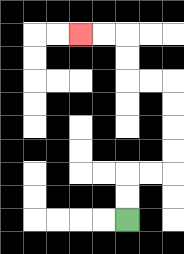{'start': '[5, 9]', 'end': '[3, 1]', 'path_directions': 'U,U,R,R,U,U,U,U,L,L,U,U,L,L', 'path_coordinates': '[[5, 9], [5, 8], [5, 7], [6, 7], [7, 7], [7, 6], [7, 5], [7, 4], [7, 3], [6, 3], [5, 3], [5, 2], [5, 1], [4, 1], [3, 1]]'}